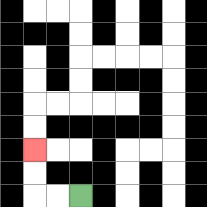{'start': '[3, 8]', 'end': '[1, 6]', 'path_directions': 'L,L,U,U', 'path_coordinates': '[[3, 8], [2, 8], [1, 8], [1, 7], [1, 6]]'}